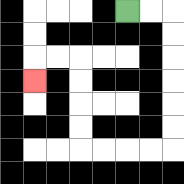{'start': '[5, 0]', 'end': '[1, 3]', 'path_directions': 'R,R,D,D,D,D,D,D,L,L,L,L,U,U,U,U,L,L,D', 'path_coordinates': '[[5, 0], [6, 0], [7, 0], [7, 1], [7, 2], [7, 3], [7, 4], [7, 5], [7, 6], [6, 6], [5, 6], [4, 6], [3, 6], [3, 5], [3, 4], [3, 3], [3, 2], [2, 2], [1, 2], [1, 3]]'}